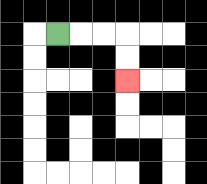{'start': '[2, 1]', 'end': '[5, 3]', 'path_directions': 'R,R,R,D,D', 'path_coordinates': '[[2, 1], [3, 1], [4, 1], [5, 1], [5, 2], [5, 3]]'}